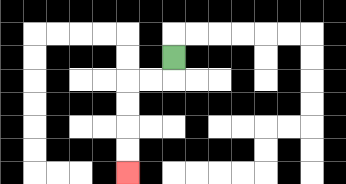{'start': '[7, 2]', 'end': '[5, 7]', 'path_directions': 'D,L,L,D,D,D,D', 'path_coordinates': '[[7, 2], [7, 3], [6, 3], [5, 3], [5, 4], [5, 5], [5, 6], [5, 7]]'}